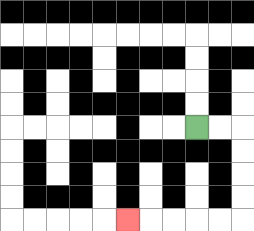{'start': '[8, 5]', 'end': '[5, 9]', 'path_directions': 'R,R,D,D,D,D,L,L,L,L,L', 'path_coordinates': '[[8, 5], [9, 5], [10, 5], [10, 6], [10, 7], [10, 8], [10, 9], [9, 9], [8, 9], [7, 9], [6, 9], [5, 9]]'}